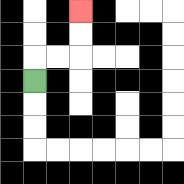{'start': '[1, 3]', 'end': '[3, 0]', 'path_directions': 'U,R,R,U,U', 'path_coordinates': '[[1, 3], [1, 2], [2, 2], [3, 2], [3, 1], [3, 0]]'}